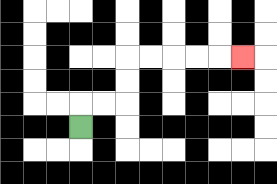{'start': '[3, 5]', 'end': '[10, 2]', 'path_directions': 'U,R,R,U,U,R,R,R,R,R', 'path_coordinates': '[[3, 5], [3, 4], [4, 4], [5, 4], [5, 3], [5, 2], [6, 2], [7, 2], [8, 2], [9, 2], [10, 2]]'}